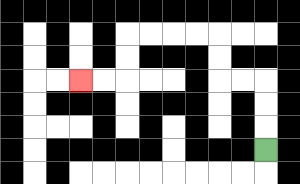{'start': '[11, 6]', 'end': '[3, 3]', 'path_directions': 'U,U,U,L,L,U,U,L,L,L,L,D,D,L,L', 'path_coordinates': '[[11, 6], [11, 5], [11, 4], [11, 3], [10, 3], [9, 3], [9, 2], [9, 1], [8, 1], [7, 1], [6, 1], [5, 1], [5, 2], [5, 3], [4, 3], [3, 3]]'}